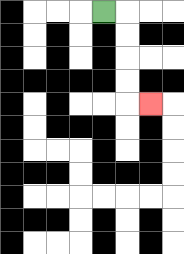{'start': '[4, 0]', 'end': '[6, 4]', 'path_directions': 'R,D,D,D,D,R', 'path_coordinates': '[[4, 0], [5, 0], [5, 1], [5, 2], [5, 3], [5, 4], [6, 4]]'}